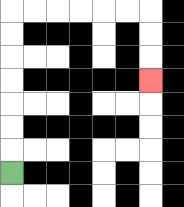{'start': '[0, 7]', 'end': '[6, 3]', 'path_directions': 'U,U,U,U,U,U,U,R,R,R,R,R,R,D,D,D', 'path_coordinates': '[[0, 7], [0, 6], [0, 5], [0, 4], [0, 3], [0, 2], [0, 1], [0, 0], [1, 0], [2, 0], [3, 0], [4, 0], [5, 0], [6, 0], [6, 1], [6, 2], [6, 3]]'}